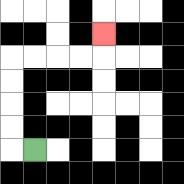{'start': '[1, 6]', 'end': '[4, 1]', 'path_directions': 'L,U,U,U,U,R,R,R,R,U', 'path_coordinates': '[[1, 6], [0, 6], [0, 5], [0, 4], [0, 3], [0, 2], [1, 2], [2, 2], [3, 2], [4, 2], [4, 1]]'}